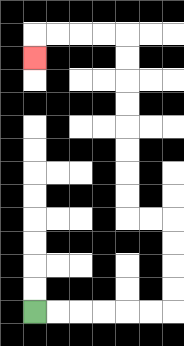{'start': '[1, 13]', 'end': '[1, 2]', 'path_directions': 'R,R,R,R,R,R,U,U,U,U,L,L,U,U,U,U,U,U,U,U,L,L,L,L,D', 'path_coordinates': '[[1, 13], [2, 13], [3, 13], [4, 13], [5, 13], [6, 13], [7, 13], [7, 12], [7, 11], [7, 10], [7, 9], [6, 9], [5, 9], [5, 8], [5, 7], [5, 6], [5, 5], [5, 4], [5, 3], [5, 2], [5, 1], [4, 1], [3, 1], [2, 1], [1, 1], [1, 2]]'}